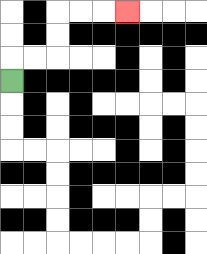{'start': '[0, 3]', 'end': '[5, 0]', 'path_directions': 'U,R,R,U,U,R,R,R', 'path_coordinates': '[[0, 3], [0, 2], [1, 2], [2, 2], [2, 1], [2, 0], [3, 0], [4, 0], [5, 0]]'}